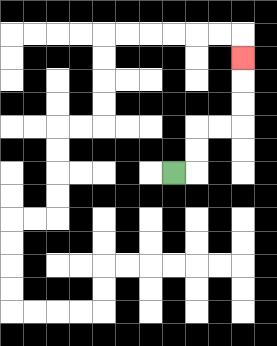{'start': '[7, 7]', 'end': '[10, 2]', 'path_directions': 'R,U,U,R,R,U,U,U', 'path_coordinates': '[[7, 7], [8, 7], [8, 6], [8, 5], [9, 5], [10, 5], [10, 4], [10, 3], [10, 2]]'}